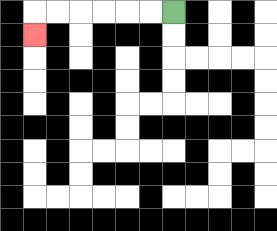{'start': '[7, 0]', 'end': '[1, 1]', 'path_directions': 'L,L,L,L,L,L,D', 'path_coordinates': '[[7, 0], [6, 0], [5, 0], [4, 0], [3, 0], [2, 0], [1, 0], [1, 1]]'}